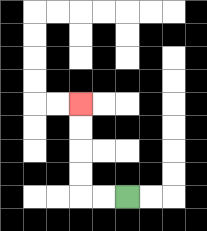{'start': '[5, 8]', 'end': '[3, 4]', 'path_directions': 'L,L,U,U,U,U', 'path_coordinates': '[[5, 8], [4, 8], [3, 8], [3, 7], [3, 6], [3, 5], [3, 4]]'}